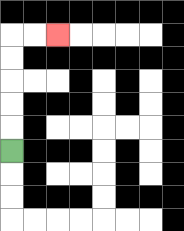{'start': '[0, 6]', 'end': '[2, 1]', 'path_directions': 'U,U,U,U,U,R,R', 'path_coordinates': '[[0, 6], [0, 5], [0, 4], [0, 3], [0, 2], [0, 1], [1, 1], [2, 1]]'}